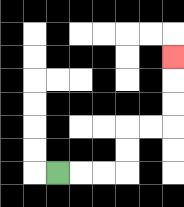{'start': '[2, 7]', 'end': '[7, 2]', 'path_directions': 'R,R,R,U,U,R,R,U,U,U', 'path_coordinates': '[[2, 7], [3, 7], [4, 7], [5, 7], [5, 6], [5, 5], [6, 5], [7, 5], [7, 4], [7, 3], [7, 2]]'}